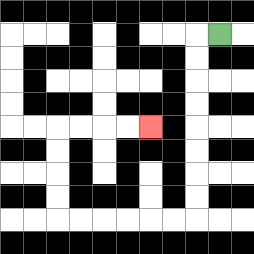{'start': '[9, 1]', 'end': '[6, 5]', 'path_directions': 'L,D,D,D,D,D,D,D,D,L,L,L,L,L,L,U,U,U,U,R,R,R,R', 'path_coordinates': '[[9, 1], [8, 1], [8, 2], [8, 3], [8, 4], [8, 5], [8, 6], [8, 7], [8, 8], [8, 9], [7, 9], [6, 9], [5, 9], [4, 9], [3, 9], [2, 9], [2, 8], [2, 7], [2, 6], [2, 5], [3, 5], [4, 5], [5, 5], [6, 5]]'}